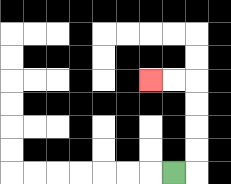{'start': '[7, 7]', 'end': '[6, 3]', 'path_directions': 'R,U,U,U,U,L,L', 'path_coordinates': '[[7, 7], [8, 7], [8, 6], [8, 5], [8, 4], [8, 3], [7, 3], [6, 3]]'}